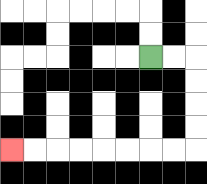{'start': '[6, 2]', 'end': '[0, 6]', 'path_directions': 'R,R,D,D,D,D,L,L,L,L,L,L,L,L', 'path_coordinates': '[[6, 2], [7, 2], [8, 2], [8, 3], [8, 4], [8, 5], [8, 6], [7, 6], [6, 6], [5, 6], [4, 6], [3, 6], [2, 6], [1, 6], [0, 6]]'}